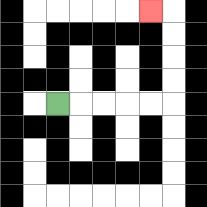{'start': '[2, 4]', 'end': '[6, 0]', 'path_directions': 'R,R,R,R,R,U,U,U,U,L', 'path_coordinates': '[[2, 4], [3, 4], [4, 4], [5, 4], [6, 4], [7, 4], [7, 3], [7, 2], [7, 1], [7, 0], [6, 0]]'}